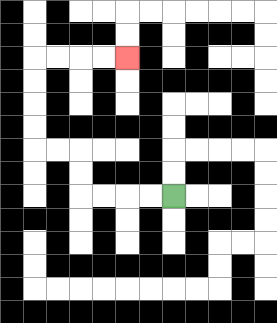{'start': '[7, 8]', 'end': '[5, 2]', 'path_directions': 'L,L,L,L,U,U,L,L,U,U,U,U,R,R,R,R', 'path_coordinates': '[[7, 8], [6, 8], [5, 8], [4, 8], [3, 8], [3, 7], [3, 6], [2, 6], [1, 6], [1, 5], [1, 4], [1, 3], [1, 2], [2, 2], [3, 2], [4, 2], [5, 2]]'}